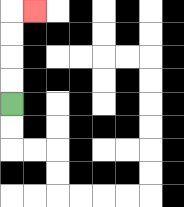{'start': '[0, 4]', 'end': '[1, 0]', 'path_directions': 'U,U,U,U,R', 'path_coordinates': '[[0, 4], [0, 3], [0, 2], [0, 1], [0, 0], [1, 0]]'}